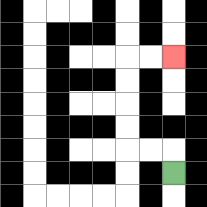{'start': '[7, 7]', 'end': '[7, 2]', 'path_directions': 'U,L,L,U,U,U,U,R,R', 'path_coordinates': '[[7, 7], [7, 6], [6, 6], [5, 6], [5, 5], [5, 4], [5, 3], [5, 2], [6, 2], [7, 2]]'}